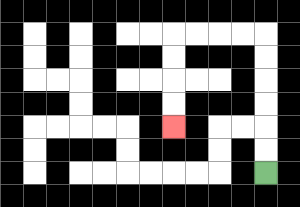{'start': '[11, 7]', 'end': '[7, 5]', 'path_directions': 'U,U,U,U,U,U,L,L,L,L,D,D,D,D', 'path_coordinates': '[[11, 7], [11, 6], [11, 5], [11, 4], [11, 3], [11, 2], [11, 1], [10, 1], [9, 1], [8, 1], [7, 1], [7, 2], [7, 3], [7, 4], [7, 5]]'}